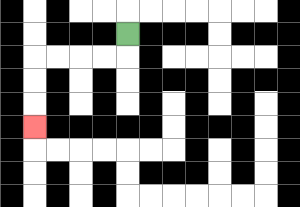{'start': '[5, 1]', 'end': '[1, 5]', 'path_directions': 'D,L,L,L,L,D,D,D', 'path_coordinates': '[[5, 1], [5, 2], [4, 2], [3, 2], [2, 2], [1, 2], [1, 3], [1, 4], [1, 5]]'}